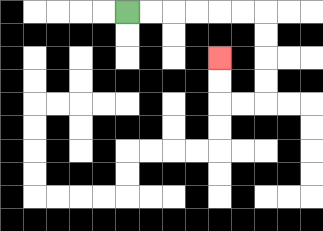{'start': '[5, 0]', 'end': '[9, 2]', 'path_directions': 'R,R,R,R,R,R,D,D,D,D,L,L,U,U', 'path_coordinates': '[[5, 0], [6, 0], [7, 0], [8, 0], [9, 0], [10, 0], [11, 0], [11, 1], [11, 2], [11, 3], [11, 4], [10, 4], [9, 4], [9, 3], [9, 2]]'}